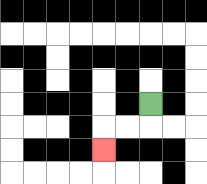{'start': '[6, 4]', 'end': '[4, 6]', 'path_directions': 'D,L,L,D', 'path_coordinates': '[[6, 4], [6, 5], [5, 5], [4, 5], [4, 6]]'}